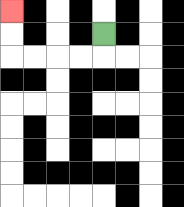{'start': '[4, 1]', 'end': '[0, 0]', 'path_directions': 'D,L,L,L,L,U,U', 'path_coordinates': '[[4, 1], [4, 2], [3, 2], [2, 2], [1, 2], [0, 2], [0, 1], [0, 0]]'}